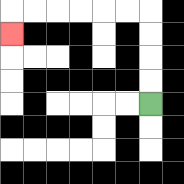{'start': '[6, 4]', 'end': '[0, 1]', 'path_directions': 'U,U,U,U,L,L,L,L,L,L,D', 'path_coordinates': '[[6, 4], [6, 3], [6, 2], [6, 1], [6, 0], [5, 0], [4, 0], [3, 0], [2, 0], [1, 0], [0, 0], [0, 1]]'}